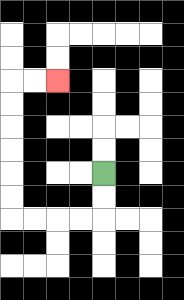{'start': '[4, 7]', 'end': '[2, 3]', 'path_directions': 'D,D,L,L,L,L,U,U,U,U,U,U,R,R', 'path_coordinates': '[[4, 7], [4, 8], [4, 9], [3, 9], [2, 9], [1, 9], [0, 9], [0, 8], [0, 7], [0, 6], [0, 5], [0, 4], [0, 3], [1, 3], [2, 3]]'}